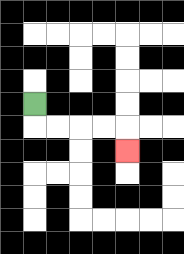{'start': '[1, 4]', 'end': '[5, 6]', 'path_directions': 'D,R,R,R,R,D', 'path_coordinates': '[[1, 4], [1, 5], [2, 5], [3, 5], [4, 5], [5, 5], [5, 6]]'}